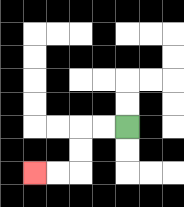{'start': '[5, 5]', 'end': '[1, 7]', 'path_directions': 'L,L,D,D,L,L', 'path_coordinates': '[[5, 5], [4, 5], [3, 5], [3, 6], [3, 7], [2, 7], [1, 7]]'}